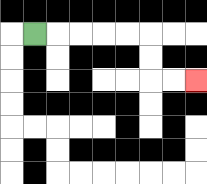{'start': '[1, 1]', 'end': '[8, 3]', 'path_directions': 'R,R,R,R,R,D,D,R,R', 'path_coordinates': '[[1, 1], [2, 1], [3, 1], [4, 1], [5, 1], [6, 1], [6, 2], [6, 3], [7, 3], [8, 3]]'}